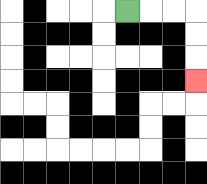{'start': '[5, 0]', 'end': '[8, 3]', 'path_directions': 'R,R,R,D,D,D', 'path_coordinates': '[[5, 0], [6, 0], [7, 0], [8, 0], [8, 1], [8, 2], [8, 3]]'}